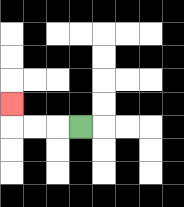{'start': '[3, 5]', 'end': '[0, 4]', 'path_directions': 'L,L,L,U', 'path_coordinates': '[[3, 5], [2, 5], [1, 5], [0, 5], [0, 4]]'}